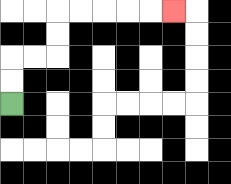{'start': '[0, 4]', 'end': '[7, 0]', 'path_directions': 'U,U,R,R,U,U,R,R,R,R,R', 'path_coordinates': '[[0, 4], [0, 3], [0, 2], [1, 2], [2, 2], [2, 1], [2, 0], [3, 0], [4, 0], [5, 0], [6, 0], [7, 0]]'}